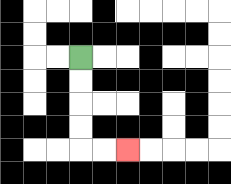{'start': '[3, 2]', 'end': '[5, 6]', 'path_directions': 'D,D,D,D,R,R', 'path_coordinates': '[[3, 2], [3, 3], [3, 4], [3, 5], [3, 6], [4, 6], [5, 6]]'}